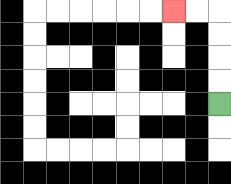{'start': '[9, 4]', 'end': '[7, 0]', 'path_directions': 'U,U,U,U,L,L', 'path_coordinates': '[[9, 4], [9, 3], [9, 2], [9, 1], [9, 0], [8, 0], [7, 0]]'}